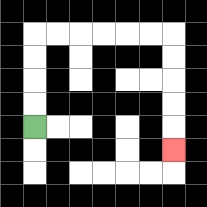{'start': '[1, 5]', 'end': '[7, 6]', 'path_directions': 'U,U,U,U,R,R,R,R,R,R,D,D,D,D,D', 'path_coordinates': '[[1, 5], [1, 4], [1, 3], [1, 2], [1, 1], [2, 1], [3, 1], [4, 1], [5, 1], [6, 1], [7, 1], [7, 2], [7, 3], [7, 4], [7, 5], [7, 6]]'}